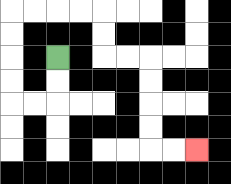{'start': '[2, 2]', 'end': '[8, 6]', 'path_directions': 'D,D,L,L,U,U,U,U,R,R,R,R,D,D,R,R,D,D,D,D,R,R', 'path_coordinates': '[[2, 2], [2, 3], [2, 4], [1, 4], [0, 4], [0, 3], [0, 2], [0, 1], [0, 0], [1, 0], [2, 0], [3, 0], [4, 0], [4, 1], [4, 2], [5, 2], [6, 2], [6, 3], [6, 4], [6, 5], [6, 6], [7, 6], [8, 6]]'}